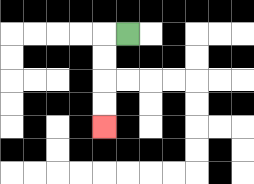{'start': '[5, 1]', 'end': '[4, 5]', 'path_directions': 'L,D,D,D,D', 'path_coordinates': '[[5, 1], [4, 1], [4, 2], [4, 3], [4, 4], [4, 5]]'}